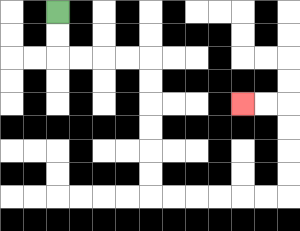{'start': '[2, 0]', 'end': '[10, 4]', 'path_directions': 'D,D,R,R,R,R,D,D,D,D,D,D,R,R,R,R,R,R,U,U,U,U,L,L', 'path_coordinates': '[[2, 0], [2, 1], [2, 2], [3, 2], [4, 2], [5, 2], [6, 2], [6, 3], [6, 4], [6, 5], [6, 6], [6, 7], [6, 8], [7, 8], [8, 8], [9, 8], [10, 8], [11, 8], [12, 8], [12, 7], [12, 6], [12, 5], [12, 4], [11, 4], [10, 4]]'}